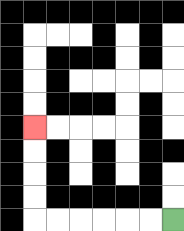{'start': '[7, 9]', 'end': '[1, 5]', 'path_directions': 'L,L,L,L,L,L,U,U,U,U', 'path_coordinates': '[[7, 9], [6, 9], [5, 9], [4, 9], [3, 9], [2, 9], [1, 9], [1, 8], [1, 7], [1, 6], [1, 5]]'}